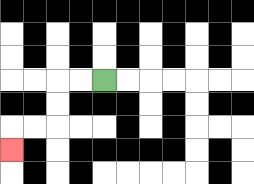{'start': '[4, 3]', 'end': '[0, 6]', 'path_directions': 'L,L,D,D,L,L,D', 'path_coordinates': '[[4, 3], [3, 3], [2, 3], [2, 4], [2, 5], [1, 5], [0, 5], [0, 6]]'}